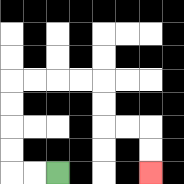{'start': '[2, 7]', 'end': '[6, 7]', 'path_directions': 'L,L,U,U,U,U,R,R,R,R,D,D,R,R,D,D', 'path_coordinates': '[[2, 7], [1, 7], [0, 7], [0, 6], [0, 5], [0, 4], [0, 3], [1, 3], [2, 3], [3, 3], [4, 3], [4, 4], [4, 5], [5, 5], [6, 5], [6, 6], [6, 7]]'}